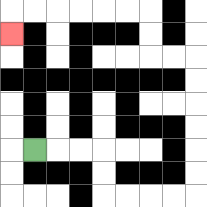{'start': '[1, 6]', 'end': '[0, 1]', 'path_directions': 'R,R,R,D,D,R,R,R,R,U,U,U,U,U,U,L,L,U,U,L,L,L,L,L,L,D', 'path_coordinates': '[[1, 6], [2, 6], [3, 6], [4, 6], [4, 7], [4, 8], [5, 8], [6, 8], [7, 8], [8, 8], [8, 7], [8, 6], [8, 5], [8, 4], [8, 3], [8, 2], [7, 2], [6, 2], [6, 1], [6, 0], [5, 0], [4, 0], [3, 0], [2, 0], [1, 0], [0, 0], [0, 1]]'}